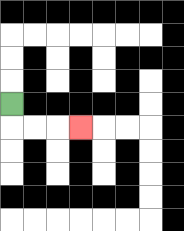{'start': '[0, 4]', 'end': '[3, 5]', 'path_directions': 'D,R,R,R', 'path_coordinates': '[[0, 4], [0, 5], [1, 5], [2, 5], [3, 5]]'}